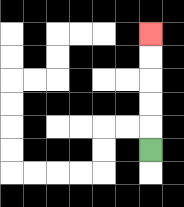{'start': '[6, 6]', 'end': '[6, 1]', 'path_directions': 'U,U,U,U,U', 'path_coordinates': '[[6, 6], [6, 5], [6, 4], [6, 3], [6, 2], [6, 1]]'}